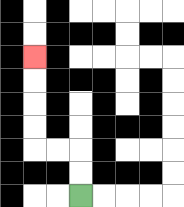{'start': '[3, 8]', 'end': '[1, 2]', 'path_directions': 'U,U,L,L,U,U,U,U', 'path_coordinates': '[[3, 8], [3, 7], [3, 6], [2, 6], [1, 6], [1, 5], [1, 4], [1, 3], [1, 2]]'}